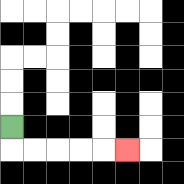{'start': '[0, 5]', 'end': '[5, 6]', 'path_directions': 'D,R,R,R,R,R', 'path_coordinates': '[[0, 5], [0, 6], [1, 6], [2, 6], [3, 6], [4, 6], [5, 6]]'}